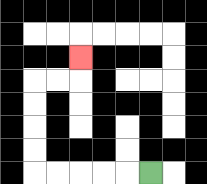{'start': '[6, 7]', 'end': '[3, 2]', 'path_directions': 'L,L,L,L,L,U,U,U,U,R,R,U', 'path_coordinates': '[[6, 7], [5, 7], [4, 7], [3, 7], [2, 7], [1, 7], [1, 6], [1, 5], [1, 4], [1, 3], [2, 3], [3, 3], [3, 2]]'}